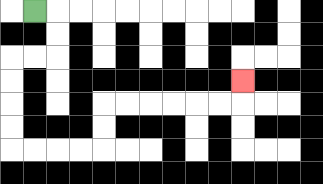{'start': '[1, 0]', 'end': '[10, 3]', 'path_directions': 'R,D,D,L,L,D,D,D,D,R,R,R,R,U,U,R,R,R,R,R,R,U', 'path_coordinates': '[[1, 0], [2, 0], [2, 1], [2, 2], [1, 2], [0, 2], [0, 3], [0, 4], [0, 5], [0, 6], [1, 6], [2, 6], [3, 6], [4, 6], [4, 5], [4, 4], [5, 4], [6, 4], [7, 4], [8, 4], [9, 4], [10, 4], [10, 3]]'}